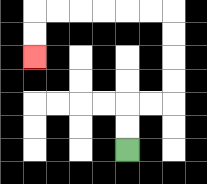{'start': '[5, 6]', 'end': '[1, 2]', 'path_directions': 'U,U,R,R,U,U,U,U,L,L,L,L,L,L,D,D', 'path_coordinates': '[[5, 6], [5, 5], [5, 4], [6, 4], [7, 4], [7, 3], [7, 2], [7, 1], [7, 0], [6, 0], [5, 0], [4, 0], [3, 0], [2, 0], [1, 0], [1, 1], [1, 2]]'}